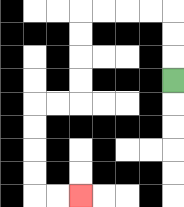{'start': '[7, 3]', 'end': '[3, 8]', 'path_directions': 'U,U,U,L,L,L,L,D,D,D,D,L,L,D,D,D,D,R,R', 'path_coordinates': '[[7, 3], [7, 2], [7, 1], [7, 0], [6, 0], [5, 0], [4, 0], [3, 0], [3, 1], [3, 2], [3, 3], [3, 4], [2, 4], [1, 4], [1, 5], [1, 6], [1, 7], [1, 8], [2, 8], [3, 8]]'}